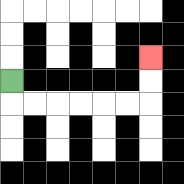{'start': '[0, 3]', 'end': '[6, 2]', 'path_directions': 'D,R,R,R,R,R,R,U,U', 'path_coordinates': '[[0, 3], [0, 4], [1, 4], [2, 4], [3, 4], [4, 4], [5, 4], [6, 4], [6, 3], [6, 2]]'}